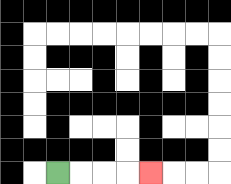{'start': '[2, 7]', 'end': '[6, 7]', 'path_directions': 'R,R,R,R', 'path_coordinates': '[[2, 7], [3, 7], [4, 7], [5, 7], [6, 7]]'}